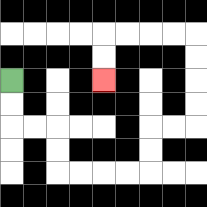{'start': '[0, 3]', 'end': '[4, 3]', 'path_directions': 'D,D,R,R,D,D,R,R,R,R,U,U,R,R,U,U,U,U,L,L,L,L,D,D', 'path_coordinates': '[[0, 3], [0, 4], [0, 5], [1, 5], [2, 5], [2, 6], [2, 7], [3, 7], [4, 7], [5, 7], [6, 7], [6, 6], [6, 5], [7, 5], [8, 5], [8, 4], [8, 3], [8, 2], [8, 1], [7, 1], [6, 1], [5, 1], [4, 1], [4, 2], [4, 3]]'}